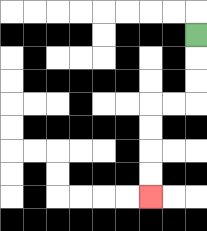{'start': '[8, 1]', 'end': '[6, 8]', 'path_directions': 'D,D,D,L,L,D,D,D,D', 'path_coordinates': '[[8, 1], [8, 2], [8, 3], [8, 4], [7, 4], [6, 4], [6, 5], [6, 6], [6, 7], [6, 8]]'}